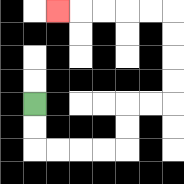{'start': '[1, 4]', 'end': '[2, 0]', 'path_directions': 'D,D,R,R,R,R,U,U,R,R,U,U,U,U,L,L,L,L,L', 'path_coordinates': '[[1, 4], [1, 5], [1, 6], [2, 6], [3, 6], [4, 6], [5, 6], [5, 5], [5, 4], [6, 4], [7, 4], [7, 3], [7, 2], [7, 1], [7, 0], [6, 0], [5, 0], [4, 0], [3, 0], [2, 0]]'}